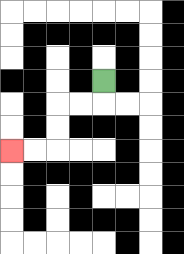{'start': '[4, 3]', 'end': '[0, 6]', 'path_directions': 'D,L,L,D,D,L,L', 'path_coordinates': '[[4, 3], [4, 4], [3, 4], [2, 4], [2, 5], [2, 6], [1, 6], [0, 6]]'}